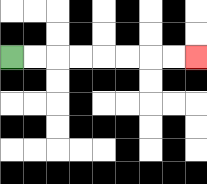{'start': '[0, 2]', 'end': '[8, 2]', 'path_directions': 'R,R,R,R,R,R,R,R', 'path_coordinates': '[[0, 2], [1, 2], [2, 2], [3, 2], [4, 2], [5, 2], [6, 2], [7, 2], [8, 2]]'}